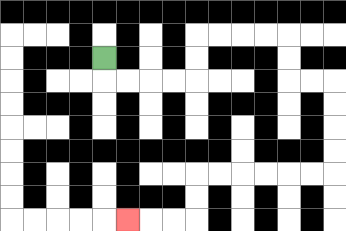{'start': '[4, 2]', 'end': '[5, 9]', 'path_directions': 'D,R,R,R,R,U,U,R,R,R,R,D,D,R,R,D,D,D,D,L,L,L,L,L,L,D,D,L,L,L', 'path_coordinates': '[[4, 2], [4, 3], [5, 3], [6, 3], [7, 3], [8, 3], [8, 2], [8, 1], [9, 1], [10, 1], [11, 1], [12, 1], [12, 2], [12, 3], [13, 3], [14, 3], [14, 4], [14, 5], [14, 6], [14, 7], [13, 7], [12, 7], [11, 7], [10, 7], [9, 7], [8, 7], [8, 8], [8, 9], [7, 9], [6, 9], [5, 9]]'}